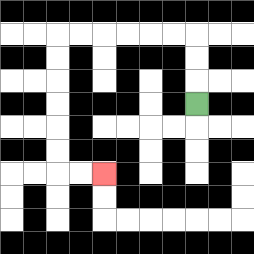{'start': '[8, 4]', 'end': '[4, 7]', 'path_directions': 'U,U,U,L,L,L,L,L,L,D,D,D,D,D,D,R,R', 'path_coordinates': '[[8, 4], [8, 3], [8, 2], [8, 1], [7, 1], [6, 1], [5, 1], [4, 1], [3, 1], [2, 1], [2, 2], [2, 3], [2, 4], [2, 5], [2, 6], [2, 7], [3, 7], [4, 7]]'}